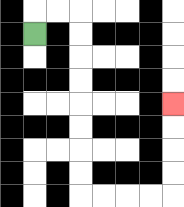{'start': '[1, 1]', 'end': '[7, 4]', 'path_directions': 'U,R,R,D,D,D,D,D,D,D,D,R,R,R,R,U,U,U,U', 'path_coordinates': '[[1, 1], [1, 0], [2, 0], [3, 0], [3, 1], [3, 2], [3, 3], [3, 4], [3, 5], [3, 6], [3, 7], [3, 8], [4, 8], [5, 8], [6, 8], [7, 8], [7, 7], [7, 6], [7, 5], [7, 4]]'}